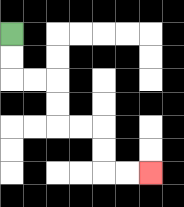{'start': '[0, 1]', 'end': '[6, 7]', 'path_directions': 'D,D,R,R,D,D,R,R,D,D,R,R', 'path_coordinates': '[[0, 1], [0, 2], [0, 3], [1, 3], [2, 3], [2, 4], [2, 5], [3, 5], [4, 5], [4, 6], [4, 7], [5, 7], [6, 7]]'}